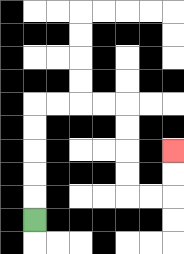{'start': '[1, 9]', 'end': '[7, 6]', 'path_directions': 'U,U,U,U,U,R,R,R,R,D,D,D,D,R,R,U,U', 'path_coordinates': '[[1, 9], [1, 8], [1, 7], [1, 6], [1, 5], [1, 4], [2, 4], [3, 4], [4, 4], [5, 4], [5, 5], [5, 6], [5, 7], [5, 8], [6, 8], [7, 8], [7, 7], [7, 6]]'}